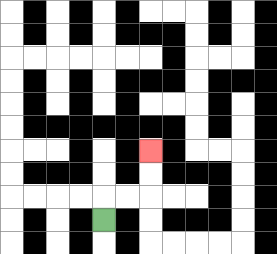{'start': '[4, 9]', 'end': '[6, 6]', 'path_directions': 'U,R,R,U,U', 'path_coordinates': '[[4, 9], [4, 8], [5, 8], [6, 8], [6, 7], [6, 6]]'}